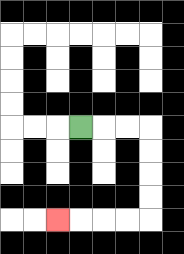{'start': '[3, 5]', 'end': '[2, 9]', 'path_directions': 'R,R,R,D,D,D,D,L,L,L,L', 'path_coordinates': '[[3, 5], [4, 5], [5, 5], [6, 5], [6, 6], [6, 7], [6, 8], [6, 9], [5, 9], [4, 9], [3, 9], [2, 9]]'}